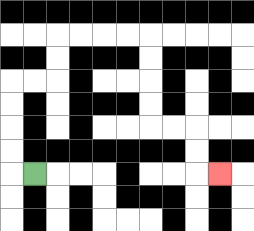{'start': '[1, 7]', 'end': '[9, 7]', 'path_directions': 'L,U,U,U,U,R,R,U,U,R,R,R,R,D,D,D,D,R,R,D,D,R', 'path_coordinates': '[[1, 7], [0, 7], [0, 6], [0, 5], [0, 4], [0, 3], [1, 3], [2, 3], [2, 2], [2, 1], [3, 1], [4, 1], [5, 1], [6, 1], [6, 2], [6, 3], [6, 4], [6, 5], [7, 5], [8, 5], [8, 6], [8, 7], [9, 7]]'}